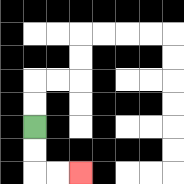{'start': '[1, 5]', 'end': '[3, 7]', 'path_directions': 'D,D,R,R', 'path_coordinates': '[[1, 5], [1, 6], [1, 7], [2, 7], [3, 7]]'}